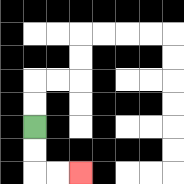{'start': '[1, 5]', 'end': '[3, 7]', 'path_directions': 'D,D,R,R', 'path_coordinates': '[[1, 5], [1, 6], [1, 7], [2, 7], [3, 7]]'}